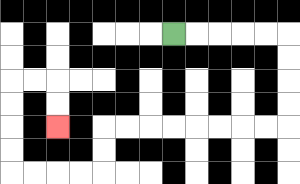{'start': '[7, 1]', 'end': '[2, 5]', 'path_directions': 'R,R,R,R,R,D,D,D,D,L,L,L,L,L,L,L,L,D,D,L,L,L,L,U,U,U,U,R,R,D,D', 'path_coordinates': '[[7, 1], [8, 1], [9, 1], [10, 1], [11, 1], [12, 1], [12, 2], [12, 3], [12, 4], [12, 5], [11, 5], [10, 5], [9, 5], [8, 5], [7, 5], [6, 5], [5, 5], [4, 5], [4, 6], [4, 7], [3, 7], [2, 7], [1, 7], [0, 7], [0, 6], [0, 5], [0, 4], [0, 3], [1, 3], [2, 3], [2, 4], [2, 5]]'}